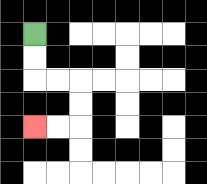{'start': '[1, 1]', 'end': '[1, 5]', 'path_directions': 'D,D,R,R,D,D,L,L', 'path_coordinates': '[[1, 1], [1, 2], [1, 3], [2, 3], [3, 3], [3, 4], [3, 5], [2, 5], [1, 5]]'}